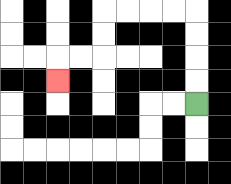{'start': '[8, 4]', 'end': '[2, 3]', 'path_directions': 'U,U,U,U,L,L,L,L,D,D,L,L,D', 'path_coordinates': '[[8, 4], [8, 3], [8, 2], [8, 1], [8, 0], [7, 0], [6, 0], [5, 0], [4, 0], [4, 1], [4, 2], [3, 2], [2, 2], [2, 3]]'}